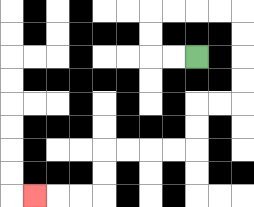{'start': '[8, 2]', 'end': '[1, 8]', 'path_directions': 'L,L,U,U,R,R,R,R,D,D,D,D,L,L,D,D,L,L,L,L,D,D,L,L,L', 'path_coordinates': '[[8, 2], [7, 2], [6, 2], [6, 1], [6, 0], [7, 0], [8, 0], [9, 0], [10, 0], [10, 1], [10, 2], [10, 3], [10, 4], [9, 4], [8, 4], [8, 5], [8, 6], [7, 6], [6, 6], [5, 6], [4, 6], [4, 7], [4, 8], [3, 8], [2, 8], [1, 8]]'}